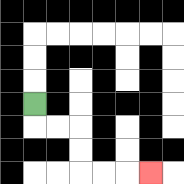{'start': '[1, 4]', 'end': '[6, 7]', 'path_directions': 'D,R,R,D,D,R,R,R', 'path_coordinates': '[[1, 4], [1, 5], [2, 5], [3, 5], [3, 6], [3, 7], [4, 7], [5, 7], [6, 7]]'}